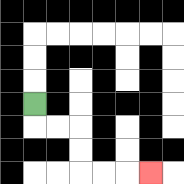{'start': '[1, 4]', 'end': '[6, 7]', 'path_directions': 'D,R,R,D,D,R,R,R', 'path_coordinates': '[[1, 4], [1, 5], [2, 5], [3, 5], [3, 6], [3, 7], [4, 7], [5, 7], [6, 7]]'}